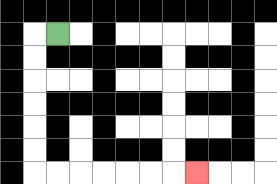{'start': '[2, 1]', 'end': '[8, 7]', 'path_directions': 'L,D,D,D,D,D,D,R,R,R,R,R,R,R', 'path_coordinates': '[[2, 1], [1, 1], [1, 2], [1, 3], [1, 4], [1, 5], [1, 6], [1, 7], [2, 7], [3, 7], [4, 7], [5, 7], [6, 7], [7, 7], [8, 7]]'}